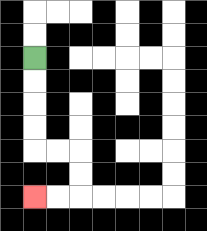{'start': '[1, 2]', 'end': '[1, 8]', 'path_directions': 'D,D,D,D,R,R,D,D,L,L', 'path_coordinates': '[[1, 2], [1, 3], [1, 4], [1, 5], [1, 6], [2, 6], [3, 6], [3, 7], [3, 8], [2, 8], [1, 8]]'}